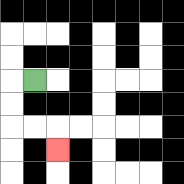{'start': '[1, 3]', 'end': '[2, 6]', 'path_directions': 'L,D,D,R,R,D', 'path_coordinates': '[[1, 3], [0, 3], [0, 4], [0, 5], [1, 5], [2, 5], [2, 6]]'}